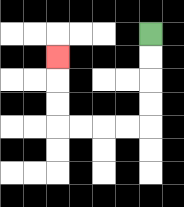{'start': '[6, 1]', 'end': '[2, 2]', 'path_directions': 'D,D,D,D,L,L,L,L,U,U,U', 'path_coordinates': '[[6, 1], [6, 2], [6, 3], [6, 4], [6, 5], [5, 5], [4, 5], [3, 5], [2, 5], [2, 4], [2, 3], [2, 2]]'}